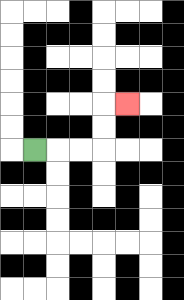{'start': '[1, 6]', 'end': '[5, 4]', 'path_directions': 'R,R,R,U,U,R', 'path_coordinates': '[[1, 6], [2, 6], [3, 6], [4, 6], [4, 5], [4, 4], [5, 4]]'}